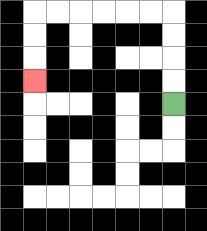{'start': '[7, 4]', 'end': '[1, 3]', 'path_directions': 'U,U,U,U,L,L,L,L,L,L,D,D,D', 'path_coordinates': '[[7, 4], [7, 3], [7, 2], [7, 1], [7, 0], [6, 0], [5, 0], [4, 0], [3, 0], [2, 0], [1, 0], [1, 1], [1, 2], [1, 3]]'}